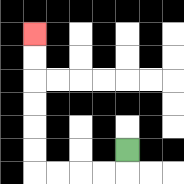{'start': '[5, 6]', 'end': '[1, 1]', 'path_directions': 'D,L,L,L,L,U,U,U,U,U,U', 'path_coordinates': '[[5, 6], [5, 7], [4, 7], [3, 7], [2, 7], [1, 7], [1, 6], [1, 5], [1, 4], [1, 3], [1, 2], [1, 1]]'}